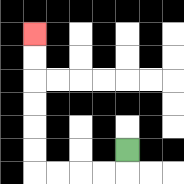{'start': '[5, 6]', 'end': '[1, 1]', 'path_directions': 'D,L,L,L,L,U,U,U,U,U,U', 'path_coordinates': '[[5, 6], [5, 7], [4, 7], [3, 7], [2, 7], [1, 7], [1, 6], [1, 5], [1, 4], [1, 3], [1, 2], [1, 1]]'}